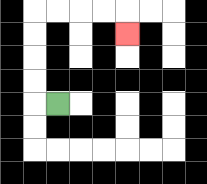{'start': '[2, 4]', 'end': '[5, 1]', 'path_directions': 'L,U,U,U,U,R,R,R,R,D', 'path_coordinates': '[[2, 4], [1, 4], [1, 3], [1, 2], [1, 1], [1, 0], [2, 0], [3, 0], [4, 0], [5, 0], [5, 1]]'}